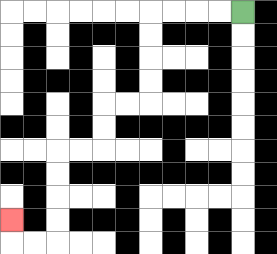{'start': '[10, 0]', 'end': '[0, 9]', 'path_directions': 'L,L,L,L,D,D,D,D,L,L,D,D,L,L,D,D,D,D,L,L,U', 'path_coordinates': '[[10, 0], [9, 0], [8, 0], [7, 0], [6, 0], [6, 1], [6, 2], [6, 3], [6, 4], [5, 4], [4, 4], [4, 5], [4, 6], [3, 6], [2, 6], [2, 7], [2, 8], [2, 9], [2, 10], [1, 10], [0, 10], [0, 9]]'}